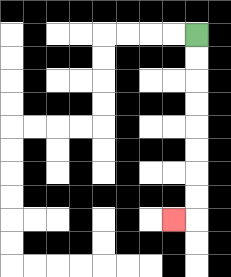{'start': '[8, 1]', 'end': '[7, 9]', 'path_directions': 'D,D,D,D,D,D,D,D,L', 'path_coordinates': '[[8, 1], [8, 2], [8, 3], [8, 4], [8, 5], [8, 6], [8, 7], [8, 8], [8, 9], [7, 9]]'}